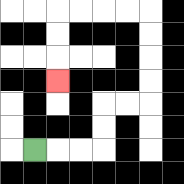{'start': '[1, 6]', 'end': '[2, 3]', 'path_directions': 'R,R,R,U,U,R,R,U,U,U,U,L,L,L,L,D,D,D', 'path_coordinates': '[[1, 6], [2, 6], [3, 6], [4, 6], [4, 5], [4, 4], [5, 4], [6, 4], [6, 3], [6, 2], [6, 1], [6, 0], [5, 0], [4, 0], [3, 0], [2, 0], [2, 1], [2, 2], [2, 3]]'}